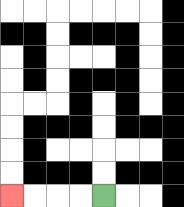{'start': '[4, 8]', 'end': '[0, 8]', 'path_directions': 'L,L,L,L', 'path_coordinates': '[[4, 8], [3, 8], [2, 8], [1, 8], [0, 8]]'}